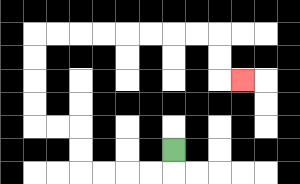{'start': '[7, 6]', 'end': '[10, 3]', 'path_directions': 'D,L,L,L,L,U,U,L,L,U,U,U,U,R,R,R,R,R,R,R,R,D,D,R', 'path_coordinates': '[[7, 6], [7, 7], [6, 7], [5, 7], [4, 7], [3, 7], [3, 6], [3, 5], [2, 5], [1, 5], [1, 4], [1, 3], [1, 2], [1, 1], [2, 1], [3, 1], [4, 1], [5, 1], [6, 1], [7, 1], [8, 1], [9, 1], [9, 2], [9, 3], [10, 3]]'}